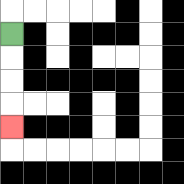{'start': '[0, 1]', 'end': '[0, 5]', 'path_directions': 'D,D,D,D', 'path_coordinates': '[[0, 1], [0, 2], [0, 3], [0, 4], [0, 5]]'}